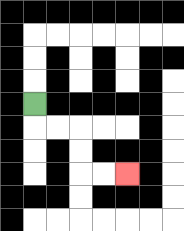{'start': '[1, 4]', 'end': '[5, 7]', 'path_directions': 'D,R,R,D,D,R,R', 'path_coordinates': '[[1, 4], [1, 5], [2, 5], [3, 5], [3, 6], [3, 7], [4, 7], [5, 7]]'}